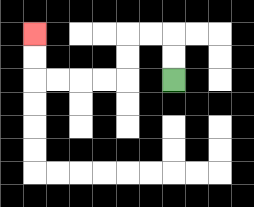{'start': '[7, 3]', 'end': '[1, 1]', 'path_directions': 'U,U,L,L,D,D,L,L,L,L,U,U', 'path_coordinates': '[[7, 3], [7, 2], [7, 1], [6, 1], [5, 1], [5, 2], [5, 3], [4, 3], [3, 3], [2, 3], [1, 3], [1, 2], [1, 1]]'}